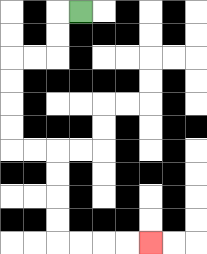{'start': '[3, 0]', 'end': '[6, 10]', 'path_directions': 'L,D,D,L,L,D,D,D,D,R,R,D,D,D,D,R,R,R,R', 'path_coordinates': '[[3, 0], [2, 0], [2, 1], [2, 2], [1, 2], [0, 2], [0, 3], [0, 4], [0, 5], [0, 6], [1, 6], [2, 6], [2, 7], [2, 8], [2, 9], [2, 10], [3, 10], [4, 10], [5, 10], [6, 10]]'}